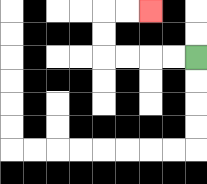{'start': '[8, 2]', 'end': '[6, 0]', 'path_directions': 'L,L,L,L,U,U,R,R', 'path_coordinates': '[[8, 2], [7, 2], [6, 2], [5, 2], [4, 2], [4, 1], [4, 0], [5, 0], [6, 0]]'}